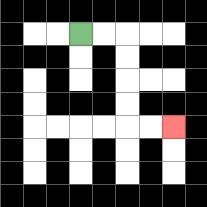{'start': '[3, 1]', 'end': '[7, 5]', 'path_directions': 'R,R,D,D,D,D,R,R', 'path_coordinates': '[[3, 1], [4, 1], [5, 1], [5, 2], [5, 3], [5, 4], [5, 5], [6, 5], [7, 5]]'}